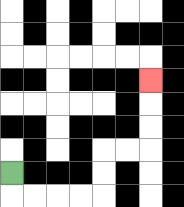{'start': '[0, 7]', 'end': '[6, 3]', 'path_directions': 'D,R,R,R,R,U,U,R,R,U,U,U', 'path_coordinates': '[[0, 7], [0, 8], [1, 8], [2, 8], [3, 8], [4, 8], [4, 7], [4, 6], [5, 6], [6, 6], [6, 5], [6, 4], [6, 3]]'}